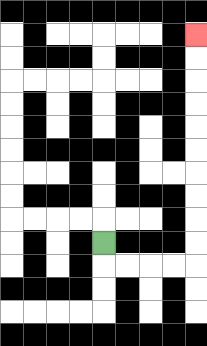{'start': '[4, 10]', 'end': '[8, 1]', 'path_directions': 'D,R,R,R,R,U,U,U,U,U,U,U,U,U,U', 'path_coordinates': '[[4, 10], [4, 11], [5, 11], [6, 11], [7, 11], [8, 11], [8, 10], [8, 9], [8, 8], [8, 7], [8, 6], [8, 5], [8, 4], [8, 3], [8, 2], [8, 1]]'}